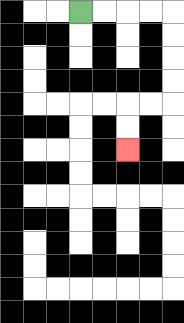{'start': '[3, 0]', 'end': '[5, 6]', 'path_directions': 'R,R,R,R,D,D,D,D,L,L,D,D', 'path_coordinates': '[[3, 0], [4, 0], [5, 0], [6, 0], [7, 0], [7, 1], [7, 2], [7, 3], [7, 4], [6, 4], [5, 4], [5, 5], [5, 6]]'}